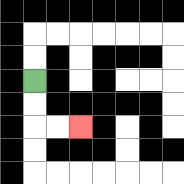{'start': '[1, 3]', 'end': '[3, 5]', 'path_directions': 'D,D,R,R', 'path_coordinates': '[[1, 3], [1, 4], [1, 5], [2, 5], [3, 5]]'}